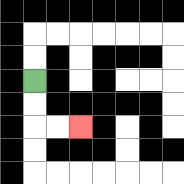{'start': '[1, 3]', 'end': '[3, 5]', 'path_directions': 'D,D,R,R', 'path_coordinates': '[[1, 3], [1, 4], [1, 5], [2, 5], [3, 5]]'}